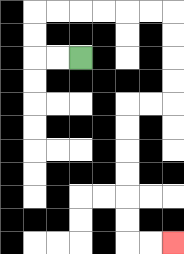{'start': '[3, 2]', 'end': '[7, 10]', 'path_directions': 'L,L,U,U,R,R,R,R,R,R,D,D,D,D,L,L,D,D,D,D,D,D,R,R', 'path_coordinates': '[[3, 2], [2, 2], [1, 2], [1, 1], [1, 0], [2, 0], [3, 0], [4, 0], [5, 0], [6, 0], [7, 0], [7, 1], [7, 2], [7, 3], [7, 4], [6, 4], [5, 4], [5, 5], [5, 6], [5, 7], [5, 8], [5, 9], [5, 10], [6, 10], [7, 10]]'}